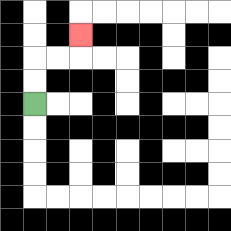{'start': '[1, 4]', 'end': '[3, 1]', 'path_directions': 'U,U,R,R,U', 'path_coordinates': '[[1, 4], [1, 3], [1, 2], [2, 2], [3, 2], [3, 1]]'}